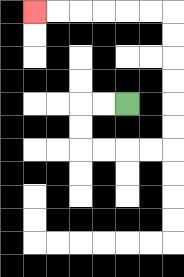{'start': '[5, 4]', 'end': '[1, 0]', 'path_directions': 'L,L,D,D,R,R,R,R,U,U,U,U,U,U,L,L,L,L,L,L', 'path_coordinates': '[[5, 4], [4, 4], [3, 4], [3, 5], [3, 6], [4, 6], [5, 6], [6, 6], [7, 6], [7, 5], [7, 4], [7, 3], [7, 2], [7, 1], [7, 0], [6, 0], [5, 0], [4, 0], [3, 0], [2, 0], [1, 0]]'}